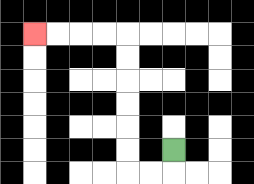{'start': '[7, 6]', 'end': '[1, 1]', 'path_directions': 'D,L,L,U,U,U,U,U,U,L,L,L,L', 'path_coordinates': '[[7, 6], [7, 7], [6, 7], [5, 7], [5, 6], [5, 5], [5, 4], [5, 3], [5, 2], [5, 1], [4, 1], [3, 1], [2, 1], [1, 1]]'}